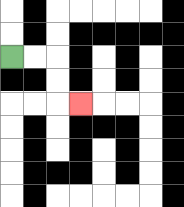{'start': '[0, 2]', 'end': '[3, 4]', 'path_directions': 'R,R,D,D,R', 'path_coordinates': '[[0, 2], [1, 2], [2, 2], [2, 3], [2, 4], [3, 4]]'}